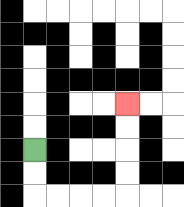{'start': '[1, 6]', 'end': '[5, 4]', 'path_directions': 'D,D,R,R,R,R,U,U,U,U', 'path_coordinates': '[[1, 6], [1, 7], [1, 8], [2, 8], [3, 8], [4, 8], [5, 8], [5, 7], [5, 6], [5, 5], [5, 4]]'}